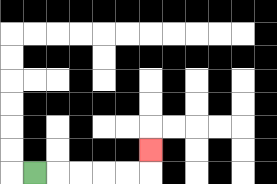{'start': '[1, 7]', 'end': '[6, 6]', 'path_directions': 'R,R,R,R,R,U', 'path_coordinates': '[[1, 7], [2, 7], [3, 7], [4, 7], [5, 7], [6, 7], [6, 6]]'}